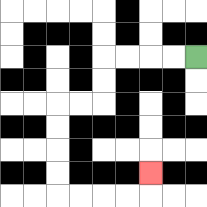{'start': '[8, 2]', 'end': '[6, 7]', 'path_directions': 'L,L,L,L,D,D,L,L,D,D,D,D,R,R,R,R,U', 'path_coordinates': '[[8, 2], [7, 2], [6, 2], [5, 2], [4, 2], [4, 3], [4, 4], [3, 4], [2, 4], [2, 5], [2, 6], [2, 7], [2, 8], [3, 8], [4, 8], [5, 8], [6, 8], [6, 7]]'}